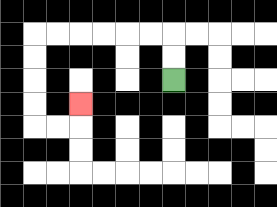{'start': '[7, 3]', 'end': '[3, 4]', 'path_directions': 'U,U,L,L,L,L,L,L,D,D,D,D,R,R,U', 'path_coordinates': '[[7, 3], [7, 2], [7, 1], [6, 1], [5, 1], [4, 1], [3, 1], [2, 1], [1, 1], [1, 2], [1, 3], [1, 4], [1, 5], [2, 5], [3, 5], [3, 4]]'}